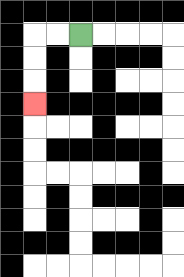{'start': '[3, 1]', 'end': '[1, 4]', 'path_directions': 'L,L,D,D,D', 'path_coordinates': '[[3, 1], [2, 1], [1, 1], [1, 2], [1, 3], [1, 4]]'}